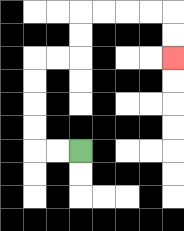{'start': '[3, 6]', 'end': '[7, 2]', 'path_directions': 'L,L,U,U,U,U,R,R,U,U,R,R,R,R,D,D', 'path_coordinates': '[[3, 6], [2, 6], [1, 6], [1, 5], [1, 4], [1, 3], [1, 2], [2, 2], [3, 2], [3, 1], [3, 0], [4, 0], [5, 0], [6, 0], [7, 0], [7, 1], [7, 2]]'}